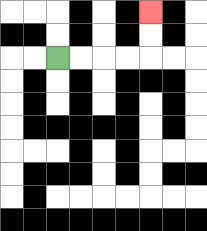{'start': '[2, 2]', 'end': '[6, 0]', 'path_directions': 'R,R,R,R,U,U', 'path_coordinates': '[[2, 2], [3, 2], [4, 2], [5, 2], [6, 2], [6, 1], [6, 0]]'}